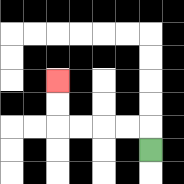{'start': '[6, 6]', 'end': '[2, 3]', 'path_directions': 'U,L,L,L,L,U,U', 'path_coordinates': '[[6, 6], [6, 5], [5, 5], [4, 5], [3, 5], [2, 5], [2, 4], [2, 3]]'}